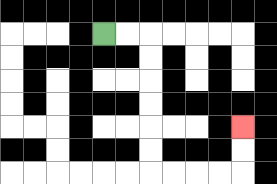{'start': '[4, 1]', 'end': '[10, 5]', 'path_directions': 'R,R,D,D,D,D,D,D,R,R,R,R,U,U', 'path_coordinates': '[[4, 1], [5, 1], [6, 1], [6, 2], [6, 3], [6, 4], [6, 5], [6, 6], [6, 7], [7, 7], [8, 7], [9, 7], [10, 7], [10, 6], [10, 5]]'}